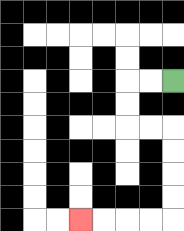{'start': '[7, 3]', 'end': '[3, 9]', 'path_directions': 'L,L,D,D,R,R,D,D,D,D,L,L,L,L', 'path_coordinates': '[[7, 3], [6, 3], [5, 3], [5, 4], [5, 5], [6, 5], [7, 5], [7, 6], [7, 7], [7, 8], [7, 9], [6, 9], [5, 9], [4, 9], [3, 9]]'}